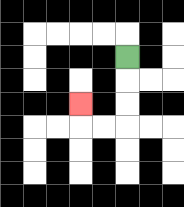{'start': '[5, 2]', 'end': '[3, 4]', 'path_directions': 'D,D,D,L,L,U', 'path_coordinates': '[[5, 2], [5, 3], [5, 4], [5, 5], [4, 5], [3, 5], [3, 4]]'}